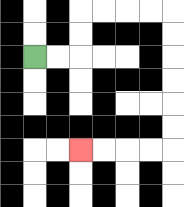{'start': '[1, 2]', 'end': '[3, 6]', 'path_directions': 'R,R,U,U,R,R,R,R,D,D,D,D,D,D,L,L,L,L', 'path_coordinates': '[[1, 2], [2, 2], [3, 2], [3, 1], [3, 0], [4, 0], [5, 0], [6, 0], [7, 0], [7, 1], [7, 2], [7, 3], [7, 4], [7, 5], [7, 6], [6, 6], [5, 6], [4, 6], [3, 6]]'}